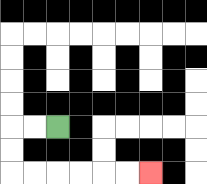{'start': '[2, 5]', 'end': '[6, 7]', 'path_directions': 'L,L,D,D,R,R,R,R,R,R', 'path_coordinates': '[[2, 5], [1, 5], [0, 5], [0, 6], [0, 7], [1, 7], [2, 7], [3, 7], [4, 7], [5, 7], [6, 7]]'}